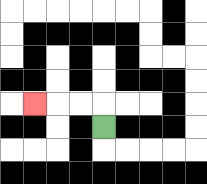{'start': '[4, 5]', 'end': '[1, 4]', 'path_directions': 'U,L,L,L', 'path_coordinates': '[[4, 5], [4, 4], [3, 4], [2, 4], [1, 4]]'}